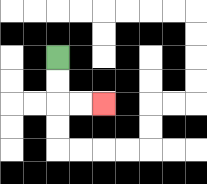{'start': '[2, 2]', 'end': '[4, 4]', 'path_directions': 'D,D,R,R', 'path_coordinates': '[[2, 2], [2, 3], [2, 4], [3, 4], [4, 4]]'}